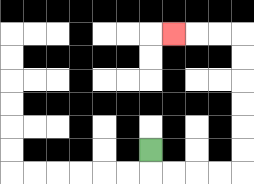{'start': '[6, 6]', 'end': '[7, 1]', 'path_directions': 'D,R,R,R,R,U,U,U,U,U,U,L,L,L', 'path_coordinates': '[[6, 6], [6, 7], [7, 7], [8, 7], [9, 7], [10, 7], [10, 6], [10, 5], [10, 4], [10, 3], [10, 2], [10, 1], [9, 1], [8, 1], [7, 1]]'}